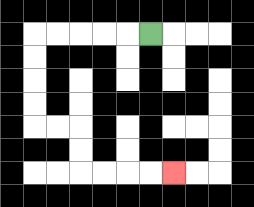{'start': '[6, 1]', 'end': '[7, 7]', 'path_directions': 'L,L,L,L,L,D,D,D,D,R,R,D,D,R,R,R,R', 'path_coordinates': '[[6, 1], [5, 1], [4, 1], [3, 1], [2, 1], [1, 1], [1, 2], [1, 3], [1, 4], [1, 5], [2, 5], [3, 5], [3, 6], [3, 7], [4, 7], [5, 7], [6, 7], [7, 7]]'}